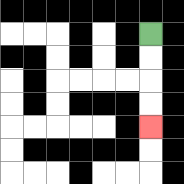{'start': '[6, 1]', 'end': '[6, 5]', 'path_directions': 'D,D,D,D', 'path_coordinates': '[[6, 1], [6, 2], [6, 3], [6, 4], [6, 5]]'}